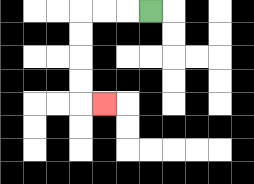{'start': '[6, 0]', 'end': '[4, 4]', 'path_directions': 'L,L,L,D,D,D,D,R', 'path_coordinates': '[[6, 0], [5, 0], [4, 0], [3, 0], [3, 1], [3, 2], [3, 3], [3, 4], [4, 4]]'}